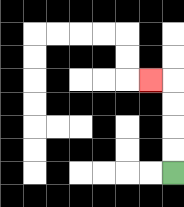{'start': '[7, 7]', 'end': '[6, 3]', 'path_directions': 'U,U,U,U,L', 'path_coordinates': '[[7, 7], [7, 6], [7, 5], [7, 4], [7, 3], [6, 3]]'}